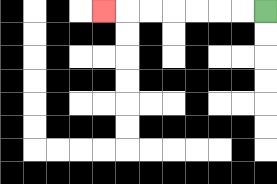{'start': '[11, 0]', 'end': '[4, 0]', 'path_directions': 'L,L,L,L,L,L,L', 'path_coordinates': '[[11, 0], [10, 0], [9, 0], [8, 0], [7, 0], [6, 0], [5, 0], [4, 0]]'}